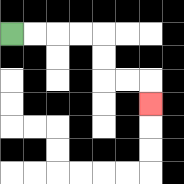{'start': '[0, 1]', 'end': '[6, 4]', 'path_directions': 'R,R,R,R,D,D,R,R,D', 'path_coordinates': '[[0, 1], [1, 1], [2, 1], [3, 1], [4, 1], [4, 2], [4, 3], [5, 3], [6, 3], [6, 4]]'}